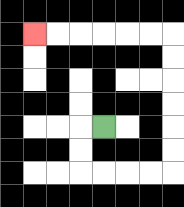{'start': '[4, 5]', 'end': '[1, 1]', 'path_directions': 'L,D,D,R,R,R,R,U,U,U,U,U,U,L,L,L,L,L,L', 'path_coordinates': '[[4, 5], [3, 5], [3, 6], [3, 7], [4, 7], [5, 7], [6, 7], [7, 7], [7, 6], [7, 5], [7, 4], [7, 3], [7, 2], [7, 1], [6, 1], [5, 1], [4, 1], [3, 1], [2, 1], [1, 1]]'}